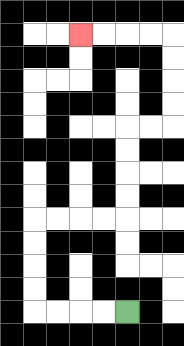{'start': '[5, 13]', 'end': '[3, 1]', 'path_directions': 'L,L,L,L,U,U,U,U,R,R,R,R,U,U,U,U,R,R,U,U,U,U,L,L,L,L', 'path_coordinates': '[[5, 13], [4, 13], [3, 13], [2, 13], [1, 13], [1, 12], [1, 11], [1, 10], [1, 9], [2, 9], [3, 9], [4, 9], [5, 9], [5, 8], [5, 7], [5, 6], [5, 5], [6, 5], [7, 5], [7, 4], [7, 3], [7, 2], [7, 1], [6, 1], [5, 1], [4, 1], [3, 1]]'}